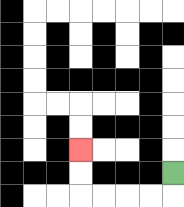{'start': '[7, 7]', 'end': '[3, 6]', 'path_directions': 'D,L,L,L,L,U,U', 'path_coordinates': '[[7, 7], [7, 8], [6, 8], [5, 8], [4, 8], [3, 8], [3, 7], [3, 6]]'}